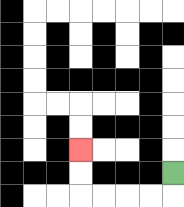{'start': '[7, 7]', 'end': '[3, 6]', 'path_directions': 'D,L,L,L,L,U,U', 'path_coordinates': '[[7, 7], [7, 8], [6, 8], [5, 8], [4, 8], [3, 8], [3, 7], [3, 6]]'}